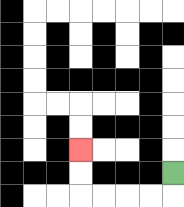{'start': '[7, 7]', 'end': '[3, 6]', 'path_directions': 'D,L,L,L,L,U,U', 'path_coordinates': '[[7, 7], [7, 8], [6, 8], [5, 8], [4, 8], [3, 8], [3, 7], [3, 6]]'}